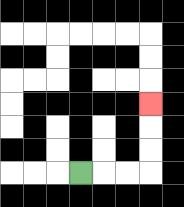{'start': '[3, 7]', 'end': '[6, 4]', 'path_directions': 'R,R,R,U,U,U', 'path_coordinates': '[[3, 7], [4, 7], [5, 7], [6, 7], [6, 6], [6, 5], [6, 4]]'}